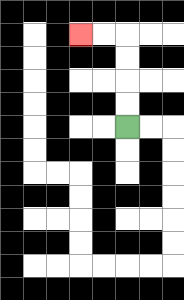{'start': '[5, 5]', 'end': '[3, 1]', 'path_directions': 'U,U,U,U,L,L', 'path_coordinates': '[[5, 5], [5, 4], [5, 3], [5, 2], [5, 1], [4, 1], [3, 1]]'}